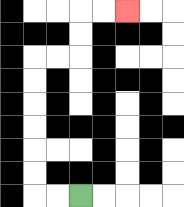{'start': '[3, 8]', 'end': '[5, 0]', 'path_directions': 'L,L,U,U,U,U,U,U,R,R,U,U,R,R', 'path_coordinates': '[[3, 8], [2, 8], [1, 8], [1, 7], [1, 6], [1, 5], [1, 4], [1, 3], [1, 2], [2, 2], [3, 2], [3, 1], [3, 0], [4, 0], [5, 0]]'}